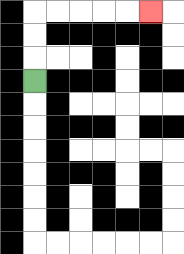{'start': '[1, 3]', 'end': '[6, 0]', 'path_directions': 'U,U,U,R,R,R,R,R', 'path_coordinates': '[[1, 3], [1, 2], [1, 1], [1, 0], [2, 0], [3, 0], [4, 0], [5, 0], [6, 0]]'}